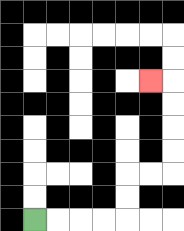{'start': '[1, 9]', 'end': '[6, 3]', 'path_directions': 'R,R,R,R,U,U,R,R,U,U,U,U,L', 'path_coordinates': '[[1, 9], [2, 9], [3, 9], [4, 9], [5, 9], [5, 8], [5, 7], [6, 7], [7, 7], [7, 6], [7, 5], [7, 4], [7, 3], [6, 3]]'}